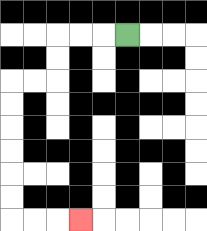{'start': '[5, 1]', 'end': '[3, 9]', 'path_directions': 'L,L,L,D,D,L,L,D,D,D,D,D,D,R,R,R', 'path_coordinates': '[[5, 1], [4, 1], [3, 1], [2, 1], [2, 2], [2, 3], [1, 3], [0, 3], [0, 4], [0, 5], [0, 6], [0, 7], [0, 8], [0, 9], [1, 9], [2, 9], [3, 9]]'}